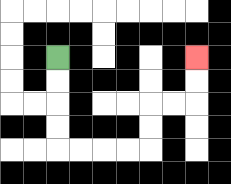{'start': '[2, 2]', 'end': '[8, 2]', 'path_directions': 'D,D,D,D,R,R,R,R,U,U,R,R,U,U', 'path_coordinates': '[[2, 2], [2, 3], [2, 4], [2, 5], [2, 6], [3, 6], [4, 6], [5, 6], [6, 6], [6, 5], [6, 4], [7, 4], [8, 4], [8, 3], [8, 2]]'}